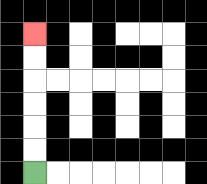{'start': '[1, 7]', 'end': '[1, 1]', 'path_directions': 'U,U,U,U,U,U', 'path_coordinates': '[[1, 7], [1, 6], [1, 5], [1, 4], [1, 3], [1, 2], [1, 1]]'}